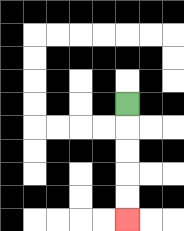{'start': '[5, 4]', 'end': '[5, 9]', 'path_directions': 'D,D,D,D,D', 'path_coordinates': '[[5, 4], [5, 5], [5, 6], [5, 7], [5, 8], [5, 9]]'}